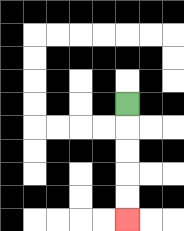{'start': '[5, 4]', 'end': '[5, 9]', 'path_directions': 'D,D,D,D,D', 'path_coordinates': '[[5, 4], [5, 5], [5, 6], [5, 7], [5, 8], [5, 9]]'}